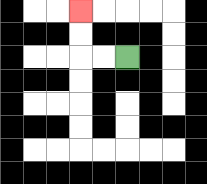{'start': '[5, 2]', 'end': '[3, 0]', 'path_directions': 'L,L,U,U', 'path_coordinates': '[[5, 2], [4, 2], [3, 2], [3, 1], [3, 0]]'}